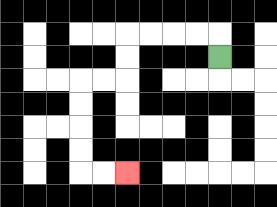{'start': '[9, 2]', 'end': '[5, 7]', 'path_directions': 'U,L,L,L,L,D,D,L,L,D,D,D,D,R,R', 'path_coordinates': '[[9, 2], [9, 1], [8, 1], [7, 1], [6, 1], [5, 1], [5, 2], [5, 3], [4, 3], [3, 3], [3, 4], [3, 5], [3, 6], [3, 7], [4, 7], [5, 7]]'}